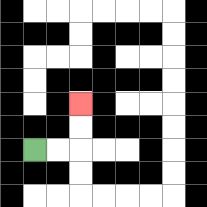{'start': '[1, 6]', 'end': '[3, 4]', 'path_directions': 'R,R,U,U', 'path_coordinates': '[[1, 6], [2, 6], [3, 6], [3, 5], [3, 4]]'}